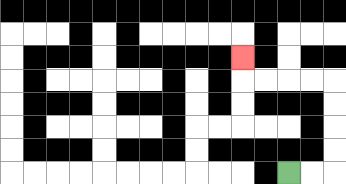{'start': '[12, 7]', 'end': '[10, 2]', 'path_directions': 'R,R,U,U,U,U,L,L,L,L,U', 'path_coordinates': '[[12, 7], [13, 7], [14, 7], [14, 6], [14, 5], [14, 4], [14, 3], [13, 3], [12, 3], [11, 3], [10, 3], [10, 2]]'}